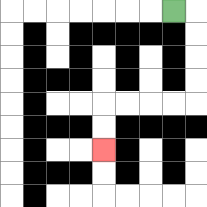{'start': '[7, 0]', 'end': '[4, 6]', 'path_directions': 'R,D,D,D,D,L,L,L,L,D,D', 'path_coordinates': '[[7, 0], [8, 0], [8, 1], [8, 2], [8, 3], [8, 4], [7, 4], [6, 4], [5, 4], [4, 4], [4, 5], [4, 6]]'}